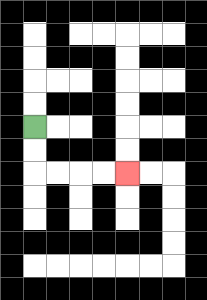{'start': '[1, 5]', 'end': '[5, 7]', 'path_directions': 'D,D,R,R,R,R', 'path_coordinates': '[[1, 5], [1, 6], [1, 7], [2, 7], [3, 7], [4, 7], [5, 7]]'}